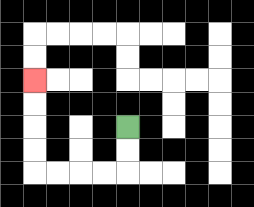{'start': '[5, 5]', 'end': '[1, 3]', 'path_directions': 'D,D,L,L,L,L,U,U,U,U', 'path_coordinates': '[[5, 5], [5, 6], [5, 7], [4, 7], [3, 7], [2, 7], [1, 7], [1, 6], [1, 5], [1, 4], [1, 3]]'}